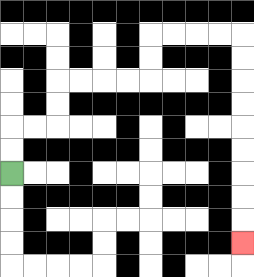{'start': '[0, 7]', 'end': '[10, 10]', 'path_directions': 'U,U,R,R,U,U,R,R,R,R,U,U,R,R,R,R,D,D,D,D,D,D,D,D,D', 'path_coordinates': '[[0, 7], [0, 6], [0, 5], [1, 5], [2, 5], [2, 4], [2, 3], [3, 3], [4, 3], [5, 3], [6, 3], [6, 2], [6, 1], [7, 1], [8, 1], [9, 1], [10, 1], [10, 2], [10, 3], [10, 4], [10, 5], [10, 6], [10, 7], [10, 8], [10, 9], [10, 10]]'}